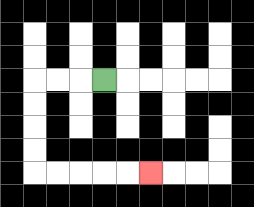{'start': '[4, 3]', 'end': '[6, 7]', 'path_directions': 'L,L,L,D,D,D,D,R,R,R,R,R', 'path_coordinates': '[[4, 3], [3, 3], [2, 3], [1, 3], [1, 4], [1, 5], [1, 6], [1, 7], [2, 7], [3, 7], [4, 7], [5, 7], [6, 7]]'}